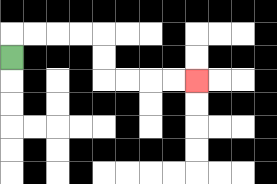{'start': '[0, 2]', 'end': '[8, 3]', 'path_directions': 'U,R,R,R,R,D,D,R,R,R,R', 'path_coordinates': '[[0, 2], [0, 1], [1, 1], [2, 1], [3, 1], [4, 1], [4, 2], [4, 3], [5, 3], [6, 3], [7, 3], [8, 3]]'}